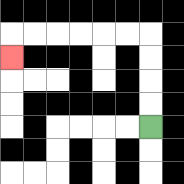{'start': '[6, 5]', 'end': '[0, 2]', 'path_directions': 'U,U,U,U,L,L,L,L,L,L,D', 'path_coordinates': '[[6, 5], [6, 4], [6, 3], [6, 2], [6, 1], [5, 1], [4, 1], [3, 1], [2, 1], [1, 1], [0, 1], [0, 2]]'}